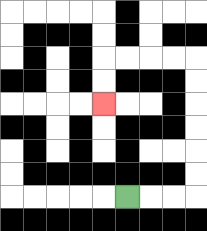{'start': '[5, 8]', 'end': '[4, 4]', 'path_directions': 'R,R,R,U,U,U,U,U,U,L,L,L,L,D,D', 'path_coordinates': '[[5, 8], [6, 8], [7, 8], [8, 8], [8, 7], [8, 6], [8, 5], [8, 4], [8, 3], [8, 2], [7, 2], [6, 2], [5, 2], [4, 2], [4, 3], [4, 4]]'}